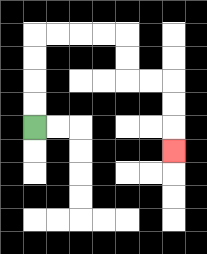{'start': '[1, 5]', 'end': '[7, 6]', 'path_directions': 'U,U,U,U,R,R,R,R,D,D,R,R,D,D,D', 'path_coordinates': '[[1, 5], [1, 4], [1, 3], [1, 2], [1, 1], [2, 1], [3, 1], [4, 1], [5, 1], [5, 2], [5, 3], [6, 3], [7, 3], [7, 4], [7, 5], [7, 6]]'}